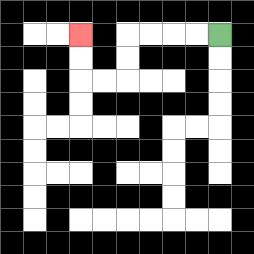{'start': '[9, 1]', 'end': '[3, 1]', 'path_directions': 'L,L,L,L,D,D,L,L,U,U', 'path_coordinates': '[[9, 1], [8, 1], [7, 1], [6, 1], [5, 1], [5, 2], [5, 3], [4, 3], [3, 3], [3, 2], [3, 1]]'}